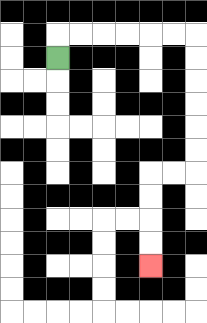{'start': '[2, 2]', 'end': '[6, 11]', 'path_directions': 'U,R,R,R,R,R,R,D,D,D,D,D,D,L,L,D,D,D,D', 'path_coordinates': '[[2, 2], [2, 1], [3, 1], [4, 1], [5, 1], [6, 1], [7, 1], [8, 1], [8, 2], [8, 3], [8, 4], [8, 5], [8, 6], [8, 7], [7, 7], [6, 7], [6, 8], [6, 9], [6, 10], [6, 11]]'}